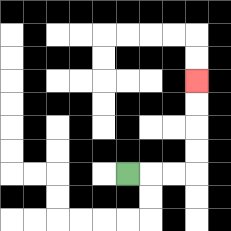{'start': '[5, 7]', 'end': '[8, 3]', 'path_directions': 'R,R,R,U,U,U,U', 'path_coordinates': '[[5, 7], [6, 7], [7, 7], [8, 7], [8, 6], [8, 5], [8, 4], [8, 3]]'}